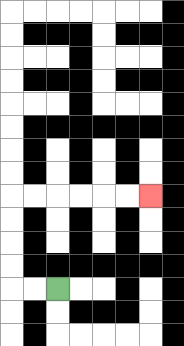{'start': '[2, 12]', 'end': '[6, 8]', 'path_directions': 'L,L,U,U,U,U,R,R,R,R,R,R', 'path_coordinates': '[[2, 12], [1, 12], [0, 12], [0, 11], [0, 10], [0, 9], [0, 8], [1, 8], [2, 8], [3, 8], [4, 8], [5, 8], [6, 8]]'}